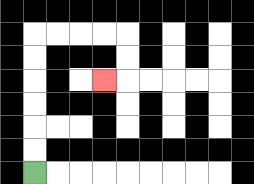{'start': '[1, 7]', 'end': '[4, 3]', 'path_directions': 'U,U,U,U,U,U,R,R,R,R,D,D,L', 'path_coordinates': '[[1, 7], [1, 6], [1, 5], [1, 4], [1, 3], [1, 2], [1, 1], [2, 1], [3, 1], [4, 1], [5, 1], [5, 2], [5, 3], [4, 3]]'}